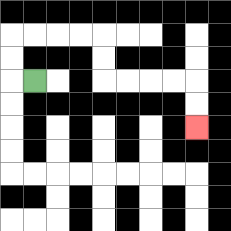{'start': '[1, 3]', 'end': '[8, 5]', 'path_directions': 'L,U,U,R,R,R,R,D,D,R,R,R,R,D,D', 'path_coordinates': '[[1, 3], [0, 3], [0, 2], [0, 1], [1, 1], [2, 1], [3, 1], [4, 1], [4, 2], [4, 3], [5, 3], [6, 3], [7, 3], [8, 3], [8, 4], [8, 5]]'}